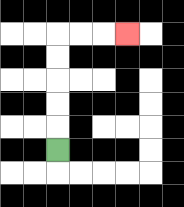{'start': '[2, 6]', 'end': '[5, 1]', 'path_directions': 'U,U,U,U,U,R,R,R', 'path_coordinates': '[[2, 6], [2, 5], [2, 4], [2, 3], [2, 2], [2, 1], [3, 1], [4, 1], [5, 1]]'}